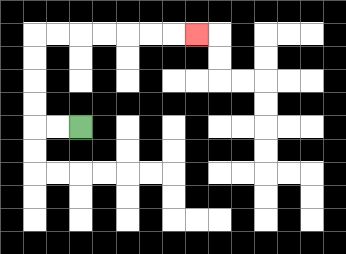{'start': '[3, 5]', 'end': '[8, 1]', 'path_directions': 'L,L,U,U,U,U,R,R,R,R,R,R,R', 'path_coordinates': '[[3, 5], [2, 5], [1, 5], [1, 4], [1, 3], [1, 2], [1, 1], [2, 1], [3, 1], [4, 1], [5, 1], [6, 1], [7, 1], [8, 1]]'}